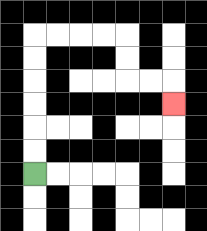{'start': '[1, 7]', 'end': '[7, 4]', 'path_directions': 'U,U,U,U,U,U,R,R,R,R,D,D,R,R,D', 'path_coordinates': '[[1, 7], [1, 6], [1, 5], [1, 4], [1, 3], [1, 2], [1, 1], [2, 1], [3, 1], [4, 1], [5, 1], [5, 2], [5, 3], [6, 3], [7, 3], [7, 4]]'}